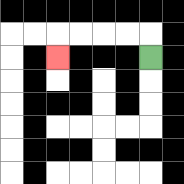{'start': '[6, 2]', 'end': '[2, 2]', 'path_directions': 'U,L,L,L,L,D', 'path_coordinates': '[[6, 2], [6, 1], [5, 1], [4, 1], [3, 1], [2, 1], [2, 2]]'}